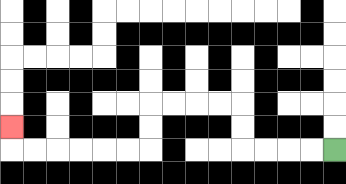{'start': '[14, 6]', 'end': '[0, 5]', 'path_directions': 'L,L,L,L,U,U,L,L,L,L,D,D,L,L,L,L,L,L,U', 'path_coordinates': '[[14, 6], [13, 6], [12, 6], [11, 6], [10, 6], [10, 5], [10, 4], [9, 4], [8, 4], [7, 4], [6, 4], [6, 5], [6, 6], [5, 6], [4, 6], [3, 6], [2, 6], [1, 6], [0, 6], [0, 5]]'}